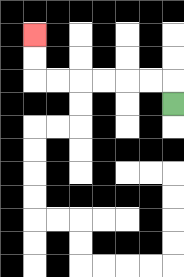{'start': '[7, 4]', 'end': '[1, 1]', 'path_directions': 'U,L,L,L,L,L,L,U,U', 'path_coordinates': '[[7, 4], [7, 3], [6, 3], [5, 3], [4, 3], [3, 3], [2, 3], [1, 3], [1, 2], [1, 1]]'}